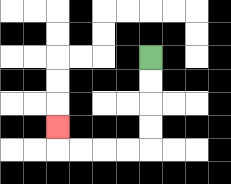{'start': '[6, 2]', 'end': '[2, 5]', 'path_directions': 'D,D,D,D,L,L,L,L,U', 'path_coordinates': '[[6, 2], [6, 3], [6, 4], [6, 5], [6, 6], [5, 6], [4, 6], [3, 6], [2, 6], [2, 5]]'}